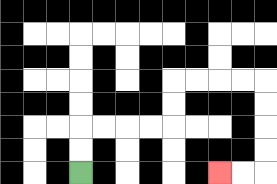{'start': '[3, 7]', 'end': '[9, 7]', 'path_directions': 'U,U,R,R,R,R,U,U,R,R,R,R,D,D,D,D,L,L', 'path_coordinates': '[[3, 7], [3, 6], [3, 5], [4, 5], [5, 5], [6, 5], [7, 5], [7, 4], [7, 3], [8, 3], [9, 3], [10, 3], [11, 3], [11, 4], [11, 5], [11, 6], [11, 7], [10, 7], [9, 7]]'}